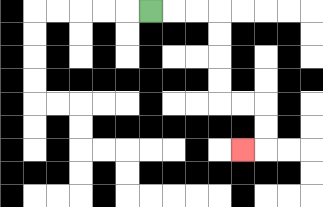{'start': '[6, 0]', 'end': '[10, 6]', 'path_directions': 'R,R,R,D,D,D,D,R,R,D,D,L', 'path_coordinates': '[[6, 0], [7, 0], [8, 0], [9, 0], [9, 1], [9, 2], [9, 3], [9, 4], [10, 4], [11, 4], [11, 5], [11, 6], [10, 6]]'}